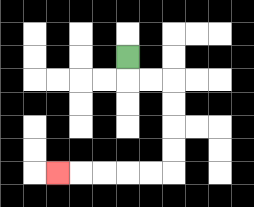{'start': '[5, 2]', 'end': '[2, 7]', 'path_directions': 'D,R,R,D,D,D,D,L,L,L,L,L', 'path_coordinates': '[[5, 2], [5, 3], [6, 3], [7, 3], [7, 4], [7, 5], [7, 6], [7, 7], [6, 7], [5, 7], [4, 7], [3, 7], [2, 7]]'}